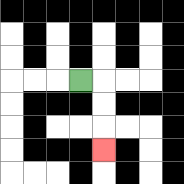{'start': '[3, 3]', 'end': '[4, 6]', 'path_directions': 'R,D,D,D', 'path_coordinates': '[[3, 3], [4, 3], [4, 4], [4, 5], [4, 6]]'}